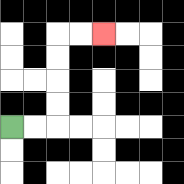{'start': '[0, 5]', 'end': '[4, 1]', 'path_directions': 'R,R,U,U,U,U,R,R', 'path_coordinates': '[[0, 5], [1, 5], [2, 5], [2, 4], [2, 3], [2, 2], [2, 1], [3, 1], [4, 1]]'}